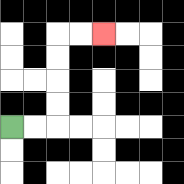{'start': '[0, 5]', 'end': '[4, 1]', 'path_directions': 'R,R,U,U,U,U,R,R', 'path_coordinates': '[[0, 5], [1, 5], [2, 5], [2, 4], [2, 3], [2, 2], [2, 1], [3, 1], [4, 1]]'}